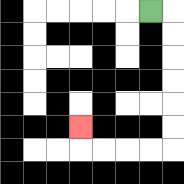{'start': '[6, 0]', 'end': '[3, 5]', 'path_directions': 'R,D,D,D,D,D,D,L,L,L,L,U', 'path_coordinates': '[[6, 0], [7, 0], [7, 1], [7, 2], [7, 3], [7, 4], [7, 5], [7, 6], [6, 6], [5, 6], [4, 6], [3, 6], [3, 5]]'}